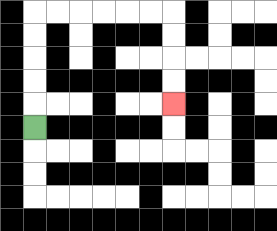{'start': '[1, 5]', 'end': '[7, 4]', 'path_directions': 'U,U,U,U,U,R,R,R,R,R,R,D,D,D,D', 'path_coordinates': '[[1, 5], [1, 4], [1, 3], [1, 2], [1, 1], [1, 0], [2, 0], [3, 0], [4, 0], [5, 0], [6, 0], [7, 0], [7, 1], [7, 2], [7, 3], [7, 4]]'}